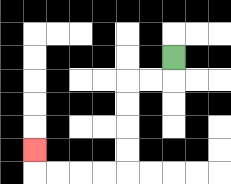{'start': '[7, 2]', 'end': '[1, 6]', 'path_directions': 'D,L,L,D,D,D,D,L,L,L,L,U', 'path_coordinates': '[[7, 2], [7, 3], [6, 3], [5, 3], [5, 4], [5, 5], [5, 6], [5, 7], [4, 7], [3, 7], [2, 7], [1, 7], [1, 6]]'}